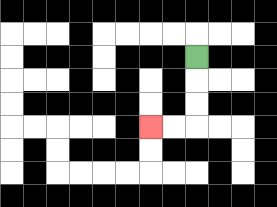{'start': '[8, 2]', 'end': '[6, 5]', 'path_directions': 'D,D,D,L,L', 'path_coordinates': '[[8, 2], [8, 3], [8, 4], [8, 5], [7, 5], [6, 5]]'}